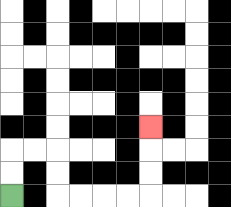{'start': '[0, 8]', 'end': '[6, 5]', 'path_directions': 'U,U,R,R,D,D,R,R,R,R,U,U,U', 'path_coordinates': '[[0, 8], [0, 7], [0, 6], [1, 6], [2, 6], [2, 7], [2, 8], [3, 8], [4, 8], [5, 8], [6, 8], [6, 7], [6, 6], [6, 5]]'}